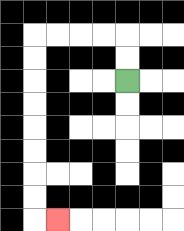{'start': '[5, 3]', 'end': '[2, 9]', 'path_directions': 'U,U,L,L,L,L,D,D,D,D,D,D,D,D,R', 'path_coordinates': '[[5, 3], [5, 2], [5, 1], [4, 1], [3, 1], [2, 1], [1, 1], [1, 2], [1, 3], [1, 4], [1, 5], [1, 6], [1, 7], [1, 8], [1, 9], [2, 9]]'}